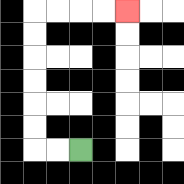{'start': '[3, 6]', 'end': '[5, 0]', 'path_directions': 'L,L,U,U,U,U,U,U,R,R,R,R', 'path_coordinates': '[[3, 6], [2, 6], [1, 6], [1, 5], [1, 4], [1, 3], [1, 2], [1, 1], [1, 0], [2, 0], [3, 0], [4, 0], [5, 0]]'}